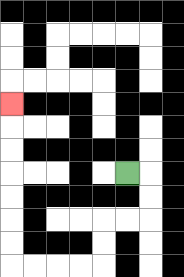{'start': '[5, 7]', 'end': '[0, 4]', 'path_directions': 'R,D,D,L,L,D,D,L,L,L,L,U,U,U,U,U,U,U', 'path_coordinates': '[[5, 7], [6, 7], [6, 8], [6, 9], [5, 9], [4, 9], [4, 10], [4, 11], [3, 11], [2, 11], [1, 11], [0, 11], [0, 10], [0, 9], [0, 8], [0, 7], [0, 6], [0, 5], [0, 4]]'}